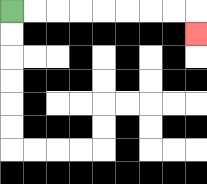{'start': '[0, 0]', 'end': '[8, 1]', 'path_directions': 'R,R,R,R,R,R,R,R,D', 'path_coordinates': '[[0, 0], [1, 0], [2, 0], [3, 0], [4, 0], [5, 0], [6, 0], [7, 0], [8, 0], [8, 1]]'}